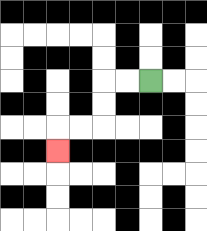{'start': '[6, 3]', 'end': '[2, 6]', 'path_directions': 'L,L,D,D,L,L,D', 'path_coordinates': '[[6, 3], [5, 3], [4, 3], [4, 4], [4, 5], [3, 5], [2, 5], [2, 6]]'}